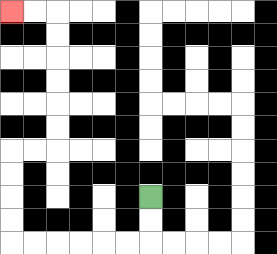{'start': '[6, 8]', 'end': '[0, 0]', 'path_directions': 'D,D,L,L,L,L,L,L,U,U,U,U,R,R,U,U,U,U,U,U,L,L', 'path_coordinates': '[[6, 8], [6, 9], [6, 10], [5, 10], [4, 10], [3, 10], [2, 10], [1, 10], [0, 10], [0, 9], [0, 8], [0, 7], [0, 6], [1, 6], [2, 6], [2, 5], [2, 4], [2, 3], [2, 2], [2, 1], [2, 0], [1, 0], [0, 0]]'}